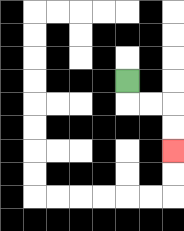{'start': '[5, 3]', 'end': '[7, 6]', 'path_directions': 'D,R,R,D,D', 'path_coordinates': '[[5, 3], [5, 4], [6, 4], [7, 4], [7, 5], [7, 6]]'}